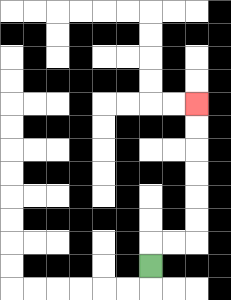{'start': '[6, 11]', 'end': '[8, 4]', 'path_directions': 'U,R,R,U,U,U,U,U,U', 'path_coordinates': '[[6, 11], [6, 10], [7, 10], [8, 10], [8, 9], [8, 8], [8, 7], [8, 6], [8, 5], [8, 4]]'}